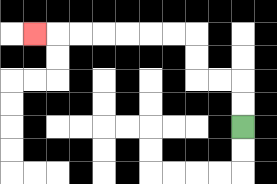{'start': '[10, 5]', 'end': '[1, 1]', 'path_directions': 'U,U,L,L,U,U,L,L,L,L,L,L,L', 'path_coordinates': '[[10, 5], [10, 4], [10, 3], [9, 3], [8, 3], [8, 2], [8, 1], [7, 1], [6, 1], [5, 1], [4, 1], [3, 1], [2, 1], [1, 1]]'}